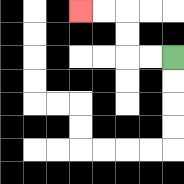{'start': '[7, 2]', 'end': '[3, 0]', 'path_directions': 'L,L,U,U,L,L', 'path_coordinates': '[[7, 2], [6, 2], [5, 2], [5, 1], [5, 0], [4, 0], [3, 0]]'}